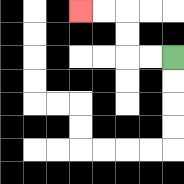{'start': '[7, 2]', 'end': '[3, 0]', 'path_directions': 'L,L,U,U,L,L', 'path_coordinates': '[[7, 2], [6, 2], [5, 2], [5, 1], [5, 0], [4, 0], [3, 0]]'}